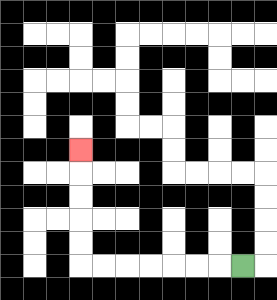{'start': '[10, 11]', 'end': '[3, 6]', 'path_directions': 'L,L,L,L,L,L,L,U,U,U,U,U', 'path_coordinates': '[[10, 11], [9, 11], [8, 11], [7, 11], [6, 11], [5, 11], [4, 11], [3, 11], [3, 10], [3, 9], [3, 8], [3, 7], [3, 6]]'}